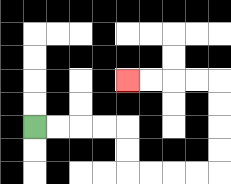{'start': '[1, 5]', 'end': '[5, 3]', 'path_directions': 'R,R,R,R,D,D,R,R,R,R,U,U,U,U,L,L,L,L', 'path_coordinates': '[[1, 5], [2, 5], [3, 5], [4, 5], [5, 5], [5, 6], [5, 7], [6, 7], [7, 7], [8, 7], [9, 7], [9, 6], [9, 5], [9, 4], [9, 3], [8, 3], [7, 3], [6, 3], [5, 3]]'}